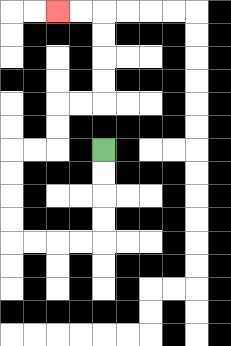{'start': '[4, 6]', 'end': '[2, 0]', 'path_directions': 'D,D,D,D,L,L,L,L,U,U,U,U,R,R,U,U,R,R,U,U,U,U,L,L', 'path_coordinates': '[[4, 6], [4, 7], [4, 8], [4, 9], [4, 10], [3, 10], [2, 10], [1, 10], [0, 10], [0, 9], [0, 8], [0, 7], [0, 6], [1, 6], [2, 6], [2, 5], [2, 4], [3, 4], [4, 4], [4, 3], [4, 2], [4, 1], [4, 0], [3, 0], [2, 0]]'}